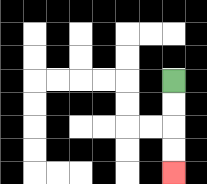{'start': '[7, 3]', 'end': '[7, 7]', 'path_directions': 'D,D,D,D', 'path_coordinates': '[[7, 3], [7, 4], [7, 5], [7, 6], [7, 7]]'}